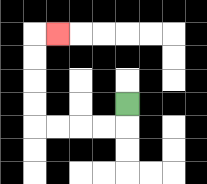{'start': '[5, 4]', 'end': '[2, 1]', 'path_directions': 'D,L,L,L,L,U,U,U,U,R', 'path_coordinates': '[[5, 4], [5, 5], [4, 5], [3, 5], [2, 5], [1, 5], [1, 4], [1, 3], [1, 2], [1, 1], [2, 1]]'}